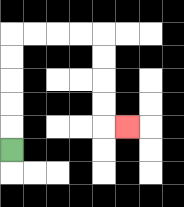{'start': '[0, 6]', 'end': '[5, 5]', 'path_directions': 'U,U,U,U,U,R,R,R,R,D,D,D,D,R', 'path_coordinates': '[[0, 6], [0, 5], [0, 4], [0, 3], [0, 2], [0, 1], [1, 1], [2, 1], [3, 1], [4, 1], [4, 2], [4, 3], [4, 4], [4, 5], [5, 5]]'}